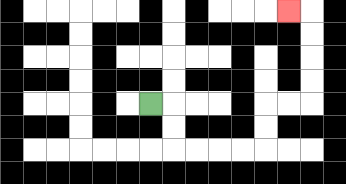{'start': '[6, 4]', 'end': '[12, 0]', 'path_directions': 'R,D,D,R,R,R,R,U,U,R,R,U,U,U,U,L', 'path_coordinates': '[[6, 4], [7, 4], [7, 5], [7, 6], [8, 6], [9, 6], [10, 6], [11, 6], [11, 5], [11, 4], [12, 4], [13, 4], [13, 3], [13, 2], [13, 1], [13, 0], [12, 0]]'}